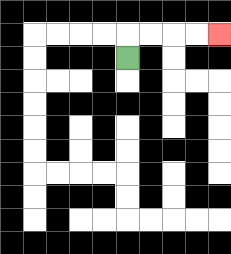{'start': '[5, 2]', 'end': '[9, 1]', 'path_directions': 'U,R,R,R,R', 'path_coordinates': '[[5, 2], [5, 1], [6, 1], [7, 1], [8, 1], [9, 1]]'}